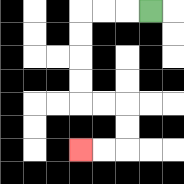{'start': '[6, 0]', 'end': '[3, 6]', 'path_directions': 'L,L,L,D,D,D,D,R,R,D,D,L,L', 'path_coordinates': '[[6, 0], [5, 0], [4, 0], [3, 0], [3, 1], [3, 2], [3, 3], [3, 4], [4, 4], [5, 4], [5, 5], [5, 6], [4, 6], [3, 6]]'}